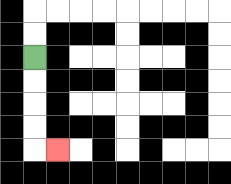{'start': '[1, 2]', 'end': '[2, 6]', 'path_directions': 'D,D,D,D,R', 'path_coordinates': '[[1, 2], [1, 3], [1, 4], [1, 5], [1, 6], [2, 6]]'}